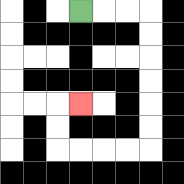{'start': '[3, 0]', 'end': '[3, 4]', 'path_directions': 'R,R,R,D,D,D,D,D,D,L,L,L,L,U,U,R', 'path_coordinates': '[[3, 0], [4, 0], [5, 0], [6, 0], [6, 1], [6, 2], [6, 3], [6, 4], [6, 5], [6, 6], [5, 6], [4, 6], [3, 6], [2, 6], [2, 5], [2, 4], [3, 4]]'}